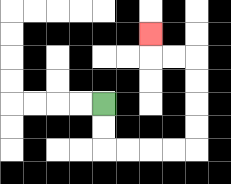{'start': '[4, 4]', 'end': '[6, 1]', 'path_directions': 'D,D,R,R,R,R,U,U,U,U,L,L,U', 'path_coordinates': '[[4, 4], [4, 5], [4, 6], [5, 6], [6, 6], [7, 6], [8, 6], [8, 5], [8, 4], [8, 3], [8, 2], [7, 2], [6, 2], [6, 1]]'}